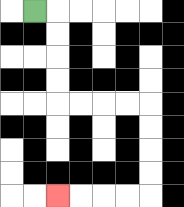{'start': '[1, 0]', 'end': '[2, 8]', 'path_directions': 'R,D,D,D,D,R,R,R,R,D,D,D,D,L,L,L,L', 'path_coordinates': '[[1, 0], [2, 0], [2, 1], [2, 2], [2, 3], [2, 4], [3, 4], [4, 4], [5, 4], [6, 4], [6, 5], [6, 6], [6, 7], [6, 8], [5, 8], [4, 8], [3, 8], [2, 8]]'}